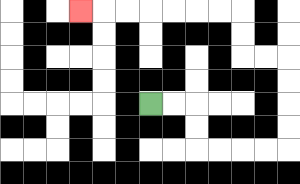{'start': '[6, 4]', 'end': '[3, 0]', 'path_directions': 'R,R,D,D,R,R,R,R,U,U,U,U,L,L,U,U,L,L,L,L,L,L,L', 'path_coordinates': '[[6, 4], [7, 4], [8, 4], [8, 5], [8, 6], [9, 6], [10, 6], [11, 6], [12, 6], [12, 5], [12, 4], [12, 3], [12, 2], [11, 2], [10, 2], [10, 1], [10, 0], [9, 0], [8, 0], [7, 0], [6, 0], [5, 0], [4, 0], [3, 0]]'}